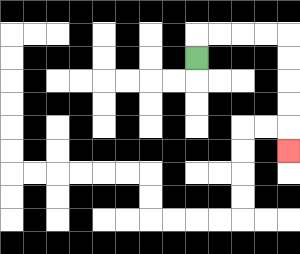{'start': '[8, 2]', 'end': '[12, 6]', 'path_directions': 'U,R,R,R,R,D,D,D,D,D', 'path_coordinates': '[[8, 2], [8, 1], [9, 1], [10, 1], [11, 1], [12, 1], [12, 2], [12, 3], [12, 4], [12, 5], [12, 6]]'}